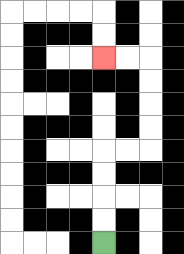{'start': '[4, 10]', 'end': '[4, 2]', 'path_directions': 'U,U,U,U,R,R,U,U,U,U,L,L', 'path_coordinates': '[[4, 10], [4, 9], [4, 8], [4, 7], [4, 6], [5, 6], [6, 6], [6, 5], [6, 4], [6, 3], [6, 2], [5, 2], [4, 2]]'}